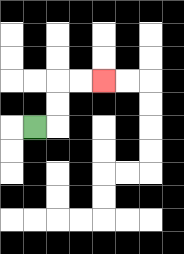{'start': '[1, 5]', 'end': '[4, 3]', 'path_directions': 'R,U,U,R,R', 'path_coordinates': '[[1, 5], [2, 5], [2, 4], [2, 3], [3, 3], [4, 3]]'}